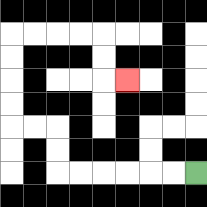{'start': '[8, 7]', 'end': '[5, 3]', 'path_directions': 'L,L,L,L,L,L,U,U,L,L,U,U,U,U,R,R,R,R,D,D,R', 'path_coordinates': '[[8, 7], [7, 7], [6, 7], [5, 7], [4, 7], [3, 7], [2, 7], [2, 6], [2, 5], [1, 5], [0, 5], [0, 4], [0, 3], [0, 2], [0, 1], [1, 1], [2, 1], [3, 1], [4, 1], [4, 2], [4, 3], [5, 3]]'}